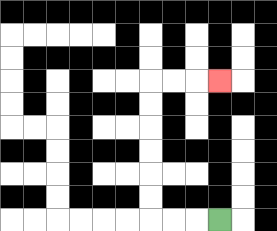{'start': '[9, 9]', 'end': '[9, 3]', 'path_directions': 'L,L,L,U,U,U,U,U,U,R,R,R', 'path_coordinates': '[[9, 9], [8, 9], [7, 9], [6, 9], [6, 8], [6, 7], [6, 6], [6, 5], [6, 4], [6, 3], [7, 3], [8, 3], [9, 3]]'}